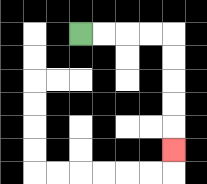{'start': '[3, 1]', 'end': '[7, 6]', 'path_directions': 'R,R,R,R,D,D,D,D,D', 'path_coordinates': '[[3, 1], [4, 1], [5, 1], [6, 1], [7, 1], [7, 2], [7, 3], [7, 4], [7, 5], [7, 6]]'}